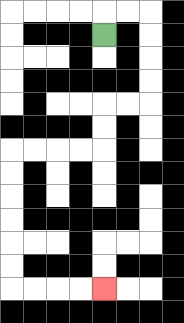{'start': '[4, 1]', 'end': '[4, 12]', 'path_directions': 'U,R,R,D,D,D,D,L,L,D,D,L,L,L,L,D,D,D,D,D,D,R,R,R,R', 'path_coordinates': '[[4, 1], [4, 0], [5, 0], [6, 0], [6, 1], [6, 2], [6, 3], [6, 4], [5, 4], [4, 4], [4, 5], [4, 6], [3, 6], [2, 6], [1, 6], [0, 6], [0, 7], [0, 8], [0, 9], [0, 10], [0, 11], [0, 12], [1, 12], [2, 12], [3, 12], [4, 12]]'}